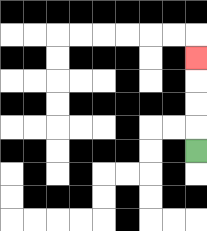{'start': '[8, 6]', 'end': '[8, 2]', 'path_directions': 'U,U,U,U', 'path_coordinates': '[[8, 6], [8, 5], [8, 4], [8, 3], [8, 2]]'}